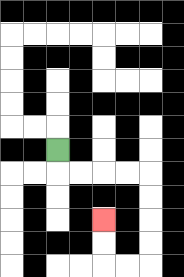{'start': '[2, 6]', 'end': '[4, 9]', 'path_directions': 'D,R,R,R,R,D,D,D,D,L,L,U,U', 'path_coordinates': '[[2, 6], [2, 7], [3, 7], [4, 7], [5, 7], [6, 7], [6, 8], [6, 9], [6, 10], [6, 11], [5, 11], [4, 11], [4, 10], [4, 9]]'}